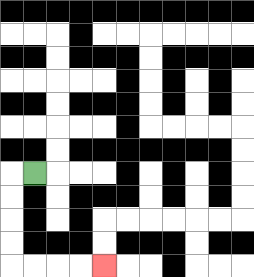{'start': '[1, 7]', 'end': '[4, 11]', 'path_directions': 'L,D,D,D,D,R,R,R,R', 'path_coordinates': '[[1, 7], [0, 7], [0, 8], [0, 9], [0, 10], [0, 11], [1, 11], [2, 11], [3, 11], [4, 11]]'}